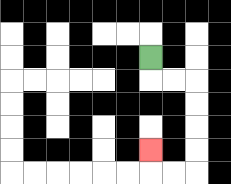{'start': '[6, 2]', 'end': '[6, 6]', 'path_directions': 'D,R,R,D,D,D,D,L,L,U', 'path_coordinates': '[[6, 2], [6, 3], [7, 3], [8, 3], [8, 4], [8, 5], [8, 6], [8, 7], [7, 7], [6, 7], [6, 6]]'}